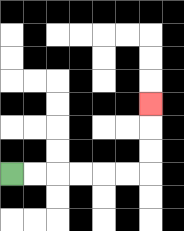{'start': '[0, 7]', 'end': '[6, 4]', 'path_directions': 'R,R,R,R,R,R,U,U,U', 'path_coordinates': '[[0, 7], [1, 7], [2, 7], [3, 7], [4, 7], [5, 7], [6, 7], [6, 6], [6, 5], [6, 4]]'}